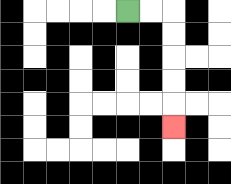{'start': '[5, 0]', 'end': '[7, 5]', 'path_directions': 'R,R,D,D,D,D,D', 'path_coordinates': '[[5, 0], [6, 0], [7, 0], [7, 1], [7, 2], [7, 3], [7, 4], [7, 5]]'}